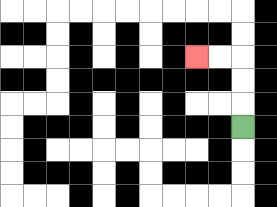{'start': '[10, 5]', 'end': '[8, 2]', 'path_directions': 'U,U,U,L,L', 'path_coordinates': '[[10, 5], [10, 4], [10, 3], [10, 2], [9, 2], [8, 2]]'}